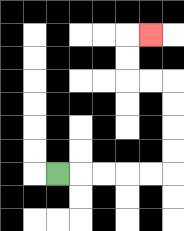{'start': '[2, 7]', 'end': '[6, 1]', 'path_directions': 'R,R,R,R,R,U,U,U,U,L,L,U,U,R', 'path_coordinates': '[[2, 7], [3, 7], [4, 7], [5, 7], [6, 7], [7, 7], [7, 6], [7, 5], [7, 4], [7, 3], [6, 3], [5, 3], [5, 2], [5, 1], [6, 1]]'}